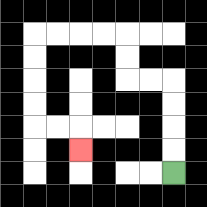{'start': '[7, 7]', 'end': '[3, 6]', 'path_directions': 'U,U,U,U,L,L,U,U,L,L,L,L,D,D,D,D,R,R,D', 'path_coordinates': '[[7, 7], [7, 6], [7, 5], [7, 4], [7, 3], [6, 3], [5, 3], [5, 2], [5, 1], [4, 1], [3, 1], [2, 1], [1, 1], [1, 2], [1, 3], [1, 4], [1, 5], [2, 5], [3, 5], [3, 6]]'}